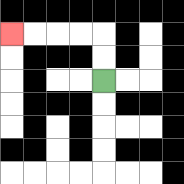{'start': '[4, 3]', 'end': '[0, 1]', 'path_directions': 'U,U,L,L,L,L', 'path_coordinates': '[[4, 3], [4, 2], [4, 1], [3, 1], [2, 1], [1, 1], [0, 1]]'}